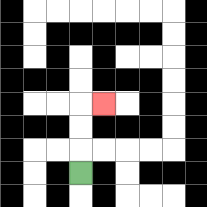{'start': '[3, 7]', 'end': '[4, 4]', 'path_directions': 'U,U,U,R', 'path_coordinates': '[[3, 7], [3, 6], [3, 5], [3, 4], [4, 4]]'}